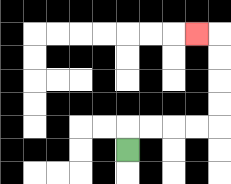{'start': '[5, 6]', 'end': '[8, 1]', 'path_directions': 'U,R,R,R,R,U,U,U,U,L', 'path_coordinates': '[[5, 6], [5, 5], [6, 5], [7, 5], [8, 5], [9, 5], [9, 4], [9, 3], [9, 2], [9, 1], [8, 1]]'}